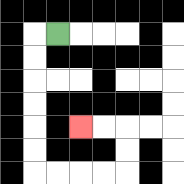{'start': '[2, 1]', 'end': '[3, 5]', 'path_directions': 'L,D,D,D,D,D,D,R,R,R,R,U,U,L,L', 'path_coordinates': '[[2, 1], [1, 1], [1, 2], [1, 3], [1, 4], [1, 5], [1, 6], [1, 7], [2, 7], [3, 7], [4, 7], [5, 7], [5, 6], [5, 5], [4, 5], [3, 5]]'}